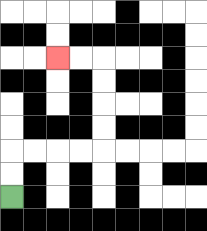{'start': '[0, 8]', 'end': '[2, 2]', 'path_directions': 'U,U,R,R,R,R,U,U,U,U,L,L', 'path_coordinates': '[[0, 8], [0, 7], [0, 6], [1, 6], [2, 6], [3, 6], [4, 6], [4, 5], [4, 4], [4, 3], [4, 2], [3, 2], [2, 2]]'}